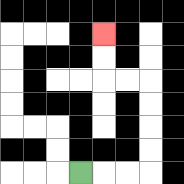{'start': '[3, 7]', 'end': '[4, 1]', 'path_directions': 'R,R,R,U,U,U,U,L,L,U,U', 'path_coordinates': '[[3, 7], [4, 7], [5, 7], [6, 7], [6, 6], [6, 5], [6, 4], [6, 3], [5, 3], [4, 3], [4, 2], [4, 1]]'}